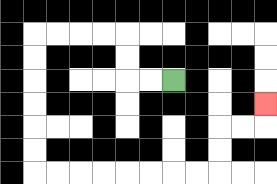{'start': '[7, 3]', 'end': '[11, 4]', 'path_directions': 'L,L,U,U,L,L,L,L,D,D,D,D,D,D,R,R,R,R,R,R,R,R,U,U,R,R,U', 'path_coordinates': '[[7, 3], [6, 3], [5, 3], [5, 2], [5, 1], [4, 1], [3, 1], [2, 1], [1, 1], [1, 2], [1, 3], [1, 4], [1, 5], [1, 6], [1, 7], [2, 7], [3, 7], [4, 7], [5, 7], [6, 7], [7, 7], [8, 7], [9, 7], [9, 6], [9, 5], [10, 5], [11, 5], [11, 4]]'}